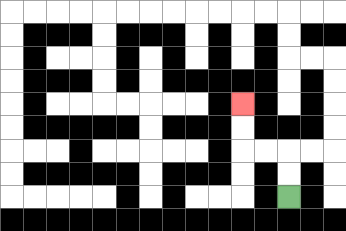{'start': '[12, 8]', 'end': '[10, 4]', 'path_directions': 'U,U,L,L,U,U', 'path_coordinates': '[[12, 8], [12, 7], [12, 6], [11, 6], [10, 6], [10, 5], [10, 4]]'}